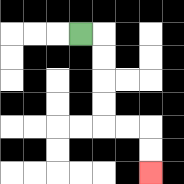{'start': '[3, 1]', 'end': '[6, 7]', 'path_directions': 'R,D,D,D,D,R,R,D,D', 'path_coordinates': '[[3, 1], [4, 1], [4, 2], [4, 3], [4, 4], [4, 5], [5, 5], [6, 5], [6, 6], [6, 7]]'}